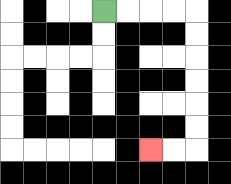{'start': '[4, 0]', 'end': '[6, 6]', 'path_directions': 'R,R,R,R,D,D,D,D,D,D,L,L', 'path_coordinates': '[[4, 0], [5, 0], [6, 0], [7, 0], [8, 0], [8, 1], [8, 2], [8, 3], [8, 4], [8, 5], [8, 6], [7, 6], [6, 6]]'}